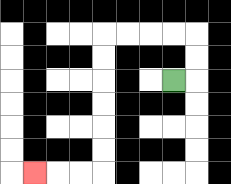{'start': '[7, 3]', 'end': '[1, 7]', 'path_directions': 'R,U,U,L,L,L,L,D,D,D,D,D,D,L,L,L', 'path_coordinates': '[[7, 3], [8, 3], [8, 2], [8, 1], [7, 1], [6, 1], [5, 1], [4, 1], [4, 2], [4, 3], [4, 4], [4, 5], [4, 6], [4, 7], [3, 7], [2, 7], [1, 7]]'}